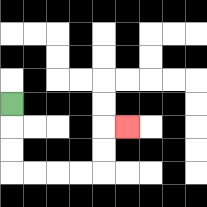{'start': '[0, 4]', 'end': '[5, 5]', 'path_directions': 'D,D,D,R,R,R,R,U,U,R', 'path_coordinates': '[[0, 4], [0, 5], [0, 6], [0, 7], [1, 7], [2, 7], [3, 7], [4, 7], [4, 6], [4, 5], [5, 5]]'}